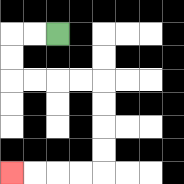{'start': '[2, 1]', 'end': '[0, 7]', 'path_directions': 'L,L,D,D,R,R,R,R,D,D,D,D,L,L,L,L', 'path_coordinates': '[[2, 1], [1, 1], [0, 1], [0, 2], [0, 3], [1, 3], [2, 3], [3, 3], [4, 3], [4, 4], [4, 5], [4, 6], [4, 7], [3, 7], [2, 7], [1, 7], [0, 7]]'}